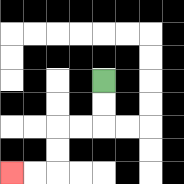{'start': '[4, 3]', 'end': '[0, 7]', 'path_directions': 'D,D,L,L,D,D,L,L', 'path_coordinates': '[[4, 3], [4, 4], [4, 5], [3, 5], [2, 5], [2, 6], [2, 7], [1, 7], [0, 7]]'}